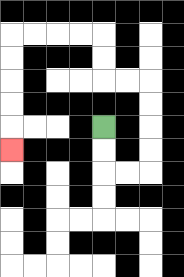{'start': '[4, 5]', 'end': '[0, 6]', 'path_directions': 'D,D,R,R,U,U,U,U,L,L,U,U,L,L,L,L,D,D,D,D,D', 'path_coordinates': '[[4, 5], [4, 6], [4, 7], [5, 7], [6, 7], [6, 6], [6, 5], [6, 4], [6, 3], [5, 3], [4, 3], [4, 2], [4, 1], [3, 1], [2, 1], [1, 1], [0, 1], [0, 2], [0, 3], [0, 4], [0, 5], [0, 6]]'}